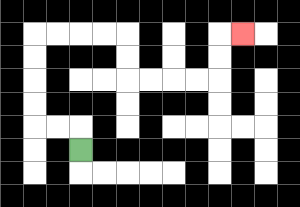{'start': '[3, 6]', 'end': '[10, 1]', 'path_directions': 'U,L,L,U,U,U,U,R,R,R,R,D,D,R,R,R,R,U,U,R', 'path_coordinates': '[[3, 6], [3, 5], [2, 5], [1, 5], [1, 4], [1, 3], [1, 2], [1, 1], [2, 1], [3, 1], [4, 1], [5, 1], [5, 2], [5, 3], [6, 3], [7, 3], [8, 3], [9, 3], [9, 2], [9, 1], [10, 1]]'}